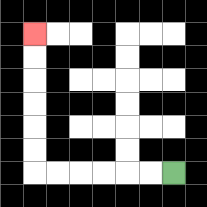{'start': '[7, 7]', 'end': '[1, 1]', 'path_directions': 'L,L,L,L,L,L,U,U,U,U,U,U', 'path_coordinates': '[[7, 7], [6, 7], [5, 7], [4, 7], [3, 7], [2, 7], [1, 7], [1, 6], [1, 5], [1, 4], [1, 3], [1, 2], [1, 1]]'}